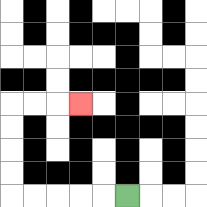{'start': '[5, 8]', 'end': '[3, 4]', 'path_directions': 'L,L,L,L,L,U,U,U,U,R,R,R', 'path_coordinates': '[[5, 8], [4, 8], [3, 8], [2, 8], [1, 8], [0, 8], [0, 7], [0, 6], [0, 5], [0, 4], [1, 4], [2, 4], [3, 4]]'}